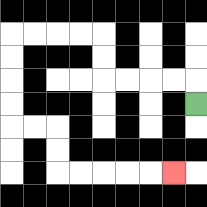{'start': '[8, 4]', 'end': '[7, 7]', 'path_directions': 'U,L,L,L,L,U,U,L,L,L,L,D,D,D,D,R,R,D,D,R,R,R,R,R', 'path_coordinates': '[[8, 4], [8, 3], [7, 3], [6, 3], [5, 3], [4, 3], [4, 2], [4, 1], [3, 1], [2, 1], [1, 1], [0, 1], [0, 2], [0, 3], [0, 4], [0, 5], [1, 5], [2, 5], [2, 6], [2, 7], [3, 7], [4, 7], [5, 7], [6, 7], [7, 7]]'}